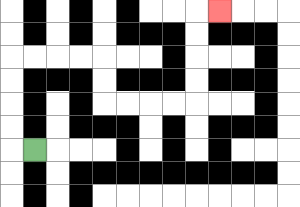{'start': '[1, 6]', 'end': '[9, 0]', 'path_directions': 'L,U,U,U,U,R,R,R,R,D,D,R,R,R,R,U,U,U,U,R', 'path_coordinates': '[[1, 6], [0, 6], [0, 5], [0, 4], [0, 3], [0, 2], [1, 2], [2, 2], [3, 2], [4, 2], [4, 3], [4, 4], [5, 4], [6, 4], [7, 4], [8, 4], [8, 3], [8, 2], [8, 1], [8, 0], [9, 0]]'}